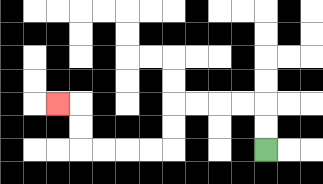{'start': '[11, 6]', 'end': '[2, 4]', 'path_directions': 'U,U,L,L,L,L,D,D,L,L,L,L,U,U,L', 'path_coordinates': '[[11, 6], [11, 5], [11, 4], [10, 4], [9, 4], [8, 4], [7, 4], [7, 5], [7, 6], [6, 6], [5, 6], [4, 6], [3, 6], [3, 5], [3, 4], [2, 4]]'}